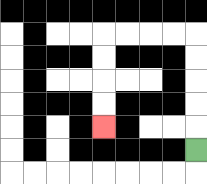{'start': '[8, 6]', 'end': '[4, 5]', 'path_directions': 'U,U,U,U,U,L,L,L,L,D,D,D,D', 'path_coordinates': '[[8, 6], [8, 5], [8, 4], [8, 3], [8, 2], [8, 1], [7, 1], [6, 1], [5, 1], [4, 1], [4, 2], [4, 3], [4, 4], [4, 5]]'}